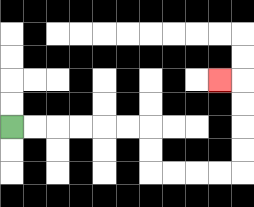{'start': '[0, 5]', 'end': '[9, 3]', 'path_directions': 'R,R,R,R,R,R,D,D,R,R,R,R,U,U,U,U,L', 'path_coordinates': '[[0, 5], [1, 5], [2, 5], [3, 5], [4, 5], [5, 5], [6, 5], [6, 6], [6, 7], [7, 7], [8, 7], [9, 7], [10, 7], [10, 6], [10, 5], [10, 4], [10, 3], [9, 3]]'}